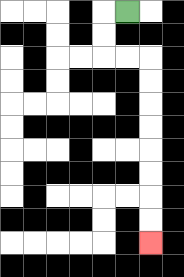{'start': '[5, 0]', 'end': '[6, 10]', 'path_directions': 'L,D,D,R,R,D,D,D,D,D,D,D,D', 'path_coordinates': '[[5, 0], [4, 0], [4, 1], [4, 2], [5, 2], [6, 2], [6, 3], [6, 4], [6, 5], [6, 6], [6, 7], [6, 8], [6, 9], [6, 10]]'}